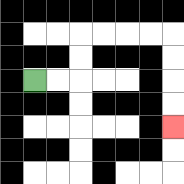{'start': '[1, 3]', 'end': '[7, 5]', 'path_directions': 'R,R,U,U,R,R,R,R,D,D,D,D', 'path_coordinates': '[[1, 3], [2, 3], [3, 3], [3, 2], [3, 1], [4, 1], [5, 1], [6, 1], [7, 1], [7, 2], [7, 3], [7, 4], [7, 5]]'}